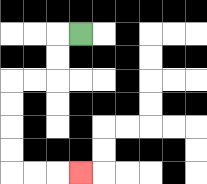{'start': '[3, 1]', 'end': '[3, 7]', 'path_directions': 'L,D,D,L,L,D,D,D,D,R,R,R', 'path_coordinates': '[[3, 1], [2, 1], [2, 2], [2, 3], [1, 3], [0, 3], [0, 4], [0, 5], [0, 6], [0, 7], [1, 7], [2, 7], [3, 7]]'}